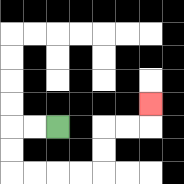{'start': '[2, 5]', 'end': '[6, 4]', 'path_directions': 'L,L,D,D,R,R,R,R,U,U,R,R,U', 'path_coordinates': '[[2, 5], [1, 5], [0, 5], [0, 6], [0, 7], [1, 7], [2, 7], [3, 7], [4, 7], [4, 6], [4, 5], [5, 5], [6, 5], [6, 4]]'}